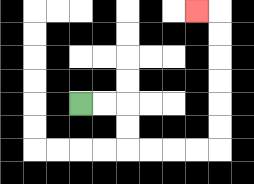{'start': '[3, 4]', 'end': '[8, 0]', 'path_directions': 'R,R,D,D,R,R,R,R,U,U,U,U,U,U,L', 'path_coordinates': '[[3, 4], [4, 4], [5, 4], [5, 5], [5, 6], [6, 6], [7, 6], [8, 6], [9, 6], [9, 5], [9, 4], [9, 3], [9, 2], [9, 1], [9, 0], [8, 0]]'}